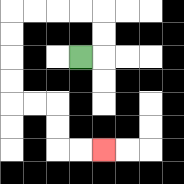{'start': '[3, 2]', 'end': '[4, 6]', 'path_directions': 'R,U,U,L,L,L,L,D,D,D,D,R,R,D,D,R,R', 'path_coordinates': '[[3, 2], [4, 2], [4, 1], [4, 0], [3, 0], [2, 0], [1, 0], [0, 0], [0, 1], [0, 2], [0, 3], [0, 4], [1, 4], [2, 4], [2, 5], [2, 6], [3, 6], [4, 6]]'}